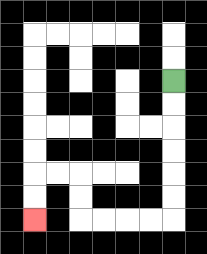{'start': '[7, 3]', 'end': '[1, 9]', 'path_directions': 'D,D,D,D,D,D,L,L,L,L,U,U,L,L,D,D', 'path_coordinates': '[[7, 3], [7, 4], [7, 5], [7, 6], [7, 7], [7, 8], [7, 9], [6, 9], [5, 9], [4, 9], [3, 9], [3, 8], [3, 7], [2, 7], [1, 7], [1, 8], [1, 9]]'}